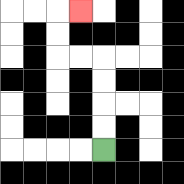{'start': '[4, 6]', 'end': '[3, 0]', 'path_directions': 'U,U,U,U,L,L,U,U,R', 'path_coordinates': '[[4, 6], [4, 5], [4, 4], [4, 3], [4, 2], [3, 2], [2, 2], [2, 1], [2, 0], [3, 0]]'}